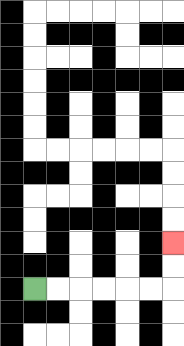{'start': '[1, 12]', 'end': '[7, 10]', 'path_directions': 'R,R,R,R,R,R,U,U', 'path_coordinates': '[[1, 12], [2, 12], [3, 12], [4, 12], [5, 12], [6, 12], [7, 12], [7, 11], [7, 10]]'}